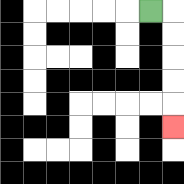{'start': '[6, 0]', 'end': '[7, 5]', 'path_directions': 'R,D,D,D,D,D', 'path_coordinates': '[[6, 0], [7, 0], [7, 1], [7, 2], [7, 3], [7, 4], [7, 5]]'}